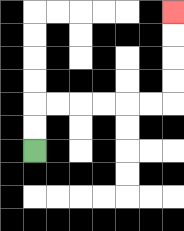{'start': '[1, 6]', 'end': '[7, 0]', 'path_directions': 'U,U,R,R,R,R,R,R,U,U,U,U', 'path_coordinates': '[[1, 6], [1, 5], [1, 4], [2, 4], [3, 4], [4, 4], [5, 4], [6, 4], [7, 4], [7, 3], [7, 2], [7, 1], [7, 0]]'}